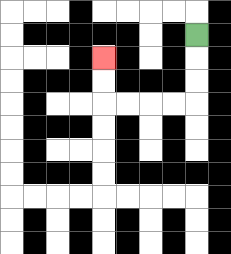{'start': '[8, 1]', 'end': '[4, 2]', 'path_directions': 'D,D,D,L,L,L,L,U,U', 'path_coordinates': '[[8, 1], [8, 2], [8, 3], [8, 4], [7, 4], [6, 4], [5, 4], [4, 4], [4, 3], [4, 2]]'}